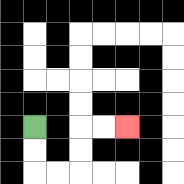{'start': '[1, 5]', 'end': '[5, 5]', 'path_directions': 'D,D,R,R,U,U,R,R', 'path_coordinates': '[[1, 5], [1, 6], [1, 7], [2, 7], [3, 7], [3, 6], [3, 5], [4, 5], [5, 5]]'}